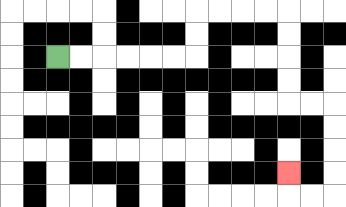{'start': '[2, 2]', 'end': '[12, 7]', 'path_directions': 'R,R,R,R,R,R,U,U,R,R,R,R,D,D,D,D,R,R,D,D,D,D,L,L,U', 'path_coordinates': '[[2, 2], [3, 2], [4, 2], [5, 2], [6, 2], [7, 2], [8, 2], [8, 1], [8, 0], [9, 0], [10, 0], [11, 0], [12, 0], [12, 1], [12, 2], [12, 3], [12, 4], [13, 4], [14, 4], [14, 5], [14, 6], [14, 7], [14, 8], [13, 8], [12, 8], [12, 7]]'}